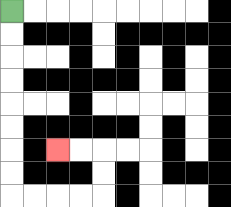{'start': '[0, 0]', 'end': '[2, 6]', 'path_directions': 'D,D,D,D,D,D,D,D,R,R,R,R,U,U,L,L', 'path_coordinates': '[[0, 0], [0, 1], [0, 2], [0, 3], [0, 4], [0, 5], [0, 6], [0, 7], [0, 8], [1, 8], [2, 8], [3, 8], [4, 8], [4, 7], [4, 6], [3, 6], [2, 6]]'}